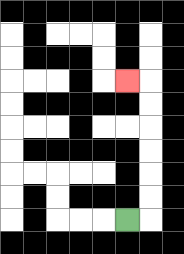{'start': '[5, 9]', 'end': '[5, 3]', 'path_directions': 'R,U,U,U,U,U,U,L', 'path_coordinates': '[[5, 9], [6, 9], [6, 8], [6, 7], [6, 6], [6, 5], [6, 4], [6, 3], [5, 3]]'}